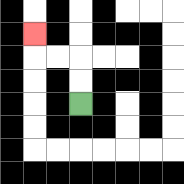{'start': '[3, 4]', 'end': '[1, 1]', 'path_directions': 'U,U,L,L,U', 'path_coordinates': '[[3, 4], [3, 3], [3, 2], [2, 2], [1, 2], [1, 1]]'}